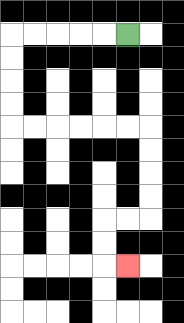{'start': '[5, 1]', 'end': '[5, 11]', 'path_directions': 'L,L,L,L,L,D,D,D,D,R,R,R,R,R,R,D,D,D,D,L,L,D,D,R', 'path_coordinates': '[[5, 1], [4, 1], [3, 1], [2, 1], [1, 1], [0, 1], [0, 2], [0, 3], [0, 4], [0, 5], [1, 5], [2, 5], [3, 5], [4, 5], [5, 5], [6, 5], [6, 6], [6, 7], [6, 8], [6, 9], [5, 9], [4, 9], [4, 10], [4, 11], [5, 11]]'}